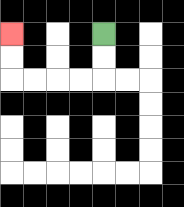{'start': '[4, 1]', 'end': '[0, 1]', 'path_directions': 'D,D,L,L,L,L,U,U', 'path_coordinates': '[[4, 1], [4, 2], [4, 3], [3, 3], [2, 3], [1, 3], [0, 3], [0, 2], [0, 1]]'}